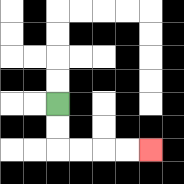{'start': '[2, 4]', 'end': '[6, 6]', 'path_directions': 'D,D,R,R,R,R', 'path_coordinates': '[[2, 4], [2, 5], [2, 6], [3, 6], [4, 6], [5, 6], [6, 6]]'}